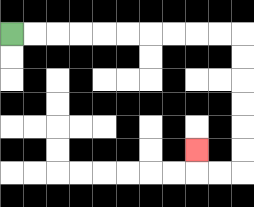{'start': '[0, 1]', 'end': '[8, 6]', 'path_directions': 'R,R,R,R,R,R,R,R,R,R,D,D,D,D,D,D,L,L,U', 'path_coordinates': '[[0, 1], [1, 1], [2, 1], [3, 1], [4, 1], [5, 1], [6, 1], [7, 1], [8, 1], [9, 1], [10, 1], [10, 2], [10, 3], [10, 4], [10, 5], [10, 6], [10, 7], [9, 7], [8, 7], [8, 6]]'}